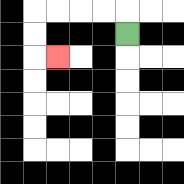{'start': '[5, 1]', 'end': '[2, 2]', 'path_directions': 'U,L,L,L,L,D,D,R', 'path_coordinates': '[[5, 1], [5, 0], [4, 0], [3, 0], [2, 0], [1, 0], [1, 1], [1, 2], [2, 2]]'}